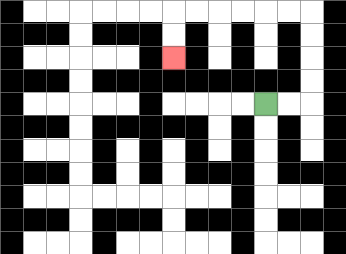{'start': '[11, 4]', 'end': '[7, 2]', 'path_directions': 'R,R,U,U,U,U,L,L,L,L,L,L,D,D', 'path_coordinates': '[[11, 4], [12, 4], [13, 4], [13, 3], [13, 2], [13, 1], [13, 0], [12, 0], [11, 0], [10, 0], [9, 0], [8, 0], [7, 0], [7, 1], [7, 2]]'}